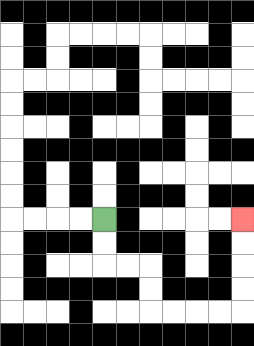{'start': '[4, 9]', 'end': '[10, 9]', 'path_directions': 'D,D,R,R,D,D,R,R,R,R,U,U,U,U', 'path_coordinates': '[[4, 9], [4, 10], [4, 11], [5, 11], [6, 11], [6, 12], [6, 13], [7, 13], [8, 13], [9, 13], [10, 13], [10, 12], [10, 11], [10, 10], [10, 9]]'}